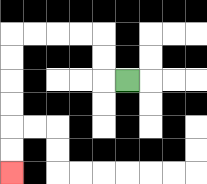{'start': '[5, 3]', 'end': '[0, 7]', 'path_directions': 'L,U,U,L,L,L,L,D,D,D,D,D,D', 'path_coordinates': '[[5, 3], [4, 3], [4, 2], [4, 1], [3, 1], [2, 1], [1, 1], [0, 1], [0, 2], [0, 3], [0, 4], [0, 5], [0, 6], [0, 7]]'}